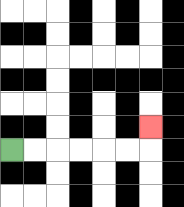{'start': '[0, 6]', 'end': '[6, 5]', 'path_directions': 'R,R,R,R,R,R,U', 'path_coordinates': '[[0, 6], [1, 6], [2, 6], [3, 6], [4, 6], [5, 6], [6, 6], [6, 5]]'}